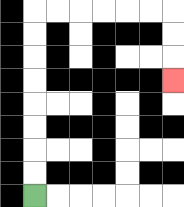{'start': '[1, 8]', 'end': '[7, 3]', 'path_directions': 'U,U,U,U,U,U,U,U,R,R,R,R,R,R,D,D,D', 'path_coordinates': '[[1, 8], [1, 7], [1, 6], [1, 5], [1, 4], [1, 3], [1, 2], [1, 1], [1, 0], [2, 0], [3, 0], [4, 0], [5, 0], [6, 0], [7, 0], [7, 1], [7, 2], [7, 3]]'}